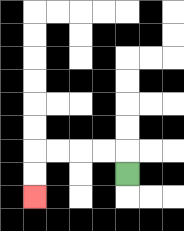{'start': '[5, 7]', 'end': '[1, 8]', 'path_directions': 'U,L,L,L,L,D,D', 'path_coordinates': '[[5, 7], [5, 6], [4, 6], [3, 6], [2, 6], [1, 6], [1, 7], [1, 8]]'}